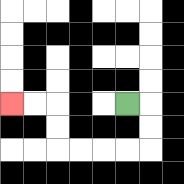{'start': '[5, 4]', 'end': '[0, 4]', 'path_directions': 'R,D,D,L,L,L,L,U,U,L,L', 'path_coordinates': '[[5, 4], [6, 4], [6, 5], [6, 6], [5, 6], [4, 6], [3, 6], [2, 6], [2, 5], [2, 4], [1, 4], [0, 4]]'}